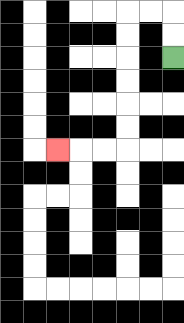{'start': '[7, 2]', 'end': '[2, 6]', 'path_directions': 'U,U,L,L,D,D,D,D,D,D,L,L,L', 'path_coordinates': '[[7, 2], [7, 1], [7, 0], [6, 0], [5, 0], [5, 1], [5, 2], [5, 3], [5, 4], [5, 5], [5, 6], [4, 6], [3, 6], [2, 6]]'}